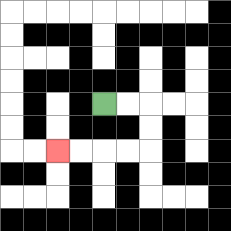{'start': '[4, 4]', 'end': '[2, 6]', 'path_directions': 'R,R,D,D,L,L,L,L', 'path_coordinates': '[[4, 4], [5, 4], [6, 4], [6, 5], [6, 6], [5, 6], [4, 6], [3, 6], [2, 6]]'}